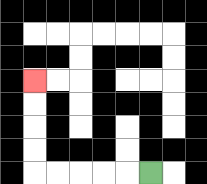{'start': '[6, 7]', 'end': '[1, 3]', 'path_directions': 'L,L,L,L,L,U,U,U,U', 'path_coordinates': '[[6, 7], [5, 7], [4, 7], [3, 7], [2, 7], [1, 7], [1, 6], [1, 5], [1, 4], [1, 3]]'}